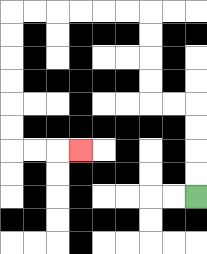{'start': '[8, 8]', 'end': '[3, 6]', 'path_directions': 'U,U,U,U,L,L,U,U,U,U,L,L,L,L,L,L,D,D,D,D,D,D,R,R,R', 'path_coordinates': '[[8, 8], [8, 7], [8, 6], [8, 5], [8, 4], [7, 4], [6, 4], [6, 3], [6, 2], [6, 1], [6, 0], [5, 0], [4, 0], [3, 0], [2, 0], [1, 0], [0, 0], [0, 1], [0, 2], [0, 3], [0, 4], [0, 5], [0, 6], [1, 6], [2, 6], [3, 6]]'}